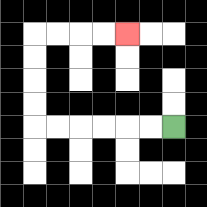{'start': '[7, 5]', 'end': '[5, 1]', 'path_directions': 'L,L,L,L,L,L,U,U,U,U,R,R,R,R', 'path_coordinates': '[[7, 5], [6, 5], [5, 5], [4, 5], [3, 5], [2, 5], [1, 5], [1, 4], [1, 3], [1, 2], [1, 1], [2, 1], [3, 1], [4, 1], [5, 1]]'}